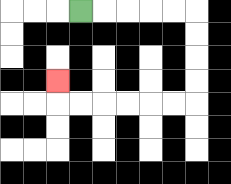{'start': '[3, 0]', 'end': '[2, 3]', 'path_directions': 'R,R,R,R,R,D,D,D,D,L,L,L,L,L,L,U', 'path_coordinates': '[[3, 0], [4, 0], [5, 0], [6, 0], [7, 0], [8, 0], [8, 1], [8, 2], [8, 3], [8, 4], [7, 4], [6, 4], [5, 4], [4, 4], [3, 4], [2, 4], [2, 3]]'}